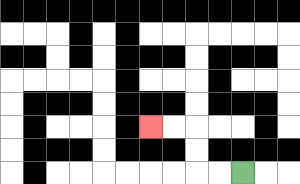{'start': '[10, 7]', 'end': '[6, 5]', 'path_directions': 'L,L,U,U,L,L', 'path_coordinates': '[[10, 7], [9, 7], [8, 7], [8, 6], [8, 5], [7, 5], [6, 5]]'}